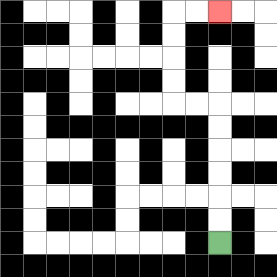{'start': '[9, 10]', 'end': '[9, 0]', 'path_directions': 'U,U,U,U,U,U,L,L,U,U,U,U,R,R', 'path_coordinates': '[[9, 10], [9, 9], [9, 8], [9, 7], [9, 6], [9, 5], [9, 4], [8, 4], [7, 4], [7, 3], [7, 2], [7, 1], [7, 0], [8, 0], [9, 0]]'}